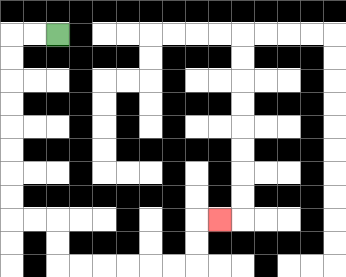{'start': '[2, 1]', 'end': '[9, 9]', 'path_directions': 'L,L,D,D,D,D,D,D,D,D,R,R,D,D,R,R,R,R,R,R,U,U,R', 'path_coordinates': '[[2, 1], [1, 1], [0, 1], [0, 2], [0, 3], [0, 4], [0, 5], [0, 6], [0, 7], [0, 8], [0, 9], [1, 9], [2, 9], [2, 10], [2, 11], [3, 11], [4, 11], [5, 11], [6, 11], [7, 11], [8, 11], [8, 10], [8, 9], [9, 9]]'}